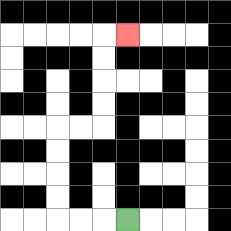{'start': '[5, 9]', 'end': '[5, 1]', 'path_directions': 'L,L,L,U,U,U,U,R,R,U,U,U,U,R', 'path_coordinates': '[[5, 9], [4, 9], [3, 9], [2, 9], [2, 8], [2, 7], [2, 6], [2, 5], [3, 5], [4, 5], [4, 4], [4, 3], [4, 2], [4, 1], [5, 1]]'}